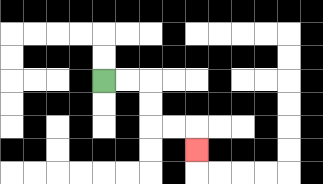{'start': '[4, 3]', 'end': '[8, 6]', 'path_directions': 'R,R,D,D,R,R,D', 'path_coordinates': '[[4, 3], [5, 3], [6, 3], [6, 4], [6, 5], [7, 5], [8, 5], [8, 6]]'}